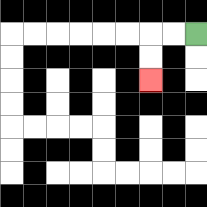{'start': '[8, 1]', 'end': '[6, 3]', 'path_directions': 'L,L,D,D', 'path_coordinates': '[[8, 1], [7, 1], [6, 1], [6, 2], [6, 3]]'}